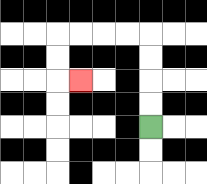{'start': '[6, 5]', 'end': '[3, 3]', 'path_directions': 'U,U,U,U,L,L,L,L,D,D,R', 'path_coordinates': '[[6, 5], [6, 4], [6, 3], [6, 2], [6, 1], [5, 1], [4, 1], [3, 1], [2, 1], [2, 2], [2, 3], [3, 3]]'}